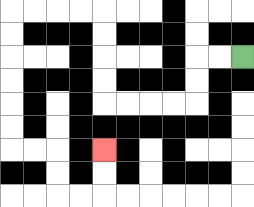{'start': '[10, 2]', 'end': '[4, 6]', 'path_directions': 'L,L,D,D,L,L,L,L,U,U,U,U,L,L,L,L,D,D,D,D,D,D,R,R,D,D,R,R,U,U', 'path_coordinates': '[[10, 2], [9, 2], [8, 2], [8, 3], [8, 4], [7, 4], [6, 4], [5, 4], [4, 4], [4, 3], [4, 2], [4, 1], [4, 0], [3, 0], [2, 0], [1, 0], [0, 0], [0, 1], [0, 2], [0, 3], [0, 4], [0, 5], [0, 6], [1, 6], [2, 6], [2, 7], [2, 8], [3, 8], [4, 8], [4, 7], [4, 6]]'}